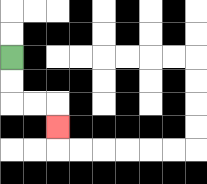{'start': '[0, 2]', 'end': '[2, 5]', 'path_directions': 'D,D,R,R,D', 'path_coordinates': '[[0, 2], [0, 3], [0, 4], [1, 4], [2, 4], [2, 5]]'}